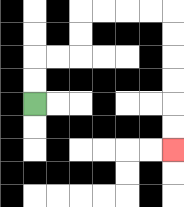{'start': '[1, 4]', 'end': '[7, 6]', 'path_directions': 'U,U,R,R,U,U,R,R,R,R,D,D,D,D,D,D', 'path_coordinates': '[[1, 4], [1, 3], [1, 2], [2, 2], [3, 2], [3, 1], [3, 0], [4, 0], [5, 0], [6, 0], [7, 0], [7, 1], [7, 2], [7, 3], [7, 4], [7, 5], [7, 6]]'}